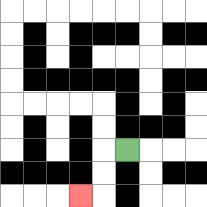{'start': '[5, 6]', 'end': '[3, 8]', 'path_directions': 'L,D,D,L', 'path_coordinates': '[[5, 6], [4, 6], [4, 7], [4, 8], [3, 8]]'}